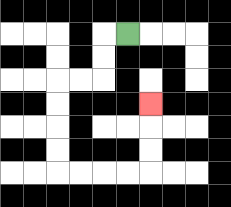{'start': '[5, 1]', 'end': '[6, 4]', 'path_directions': 'L,D,D,L,L,D,D,D,D,R,R,R,R,U,U,U', 'path_coordinates': '[[5, 1], [4, 1], [4, 2], [4, 3], [3, 3], [2, 3], [2, 4], [2, 5], [2, 6], [2, 7], [3, 7], [4, 7], [5, 7], [6, 7], [6, 6], [6, 5], [6, 4]]'}